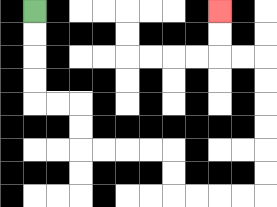{'start': '[1, 0]', 'end': '[9, 0]', 'path_directions': 'D,D,D,D,R,R,D,D,R,R,R,R,D,D,R,R,R,R,U,U,U,U,U,U,L,L,U,U', 'path_coordinates': '[[1, 0], [1, 1], [1, 2], [1, 3], [1, 4], [2, 4], [3, 4], [3, 5], [3, 6], [4, 6], [5, 6], [6, 6], [7, 6], [7, 7], [7, 8], [8, 8], [9, 8], [10, 8], [11, 8], [11, 7], [11, 6], [11, 5], [11, 4], [11, 3], [11, 2], [10, 2], [9, 2], [9, 1], [9, 0]]'}